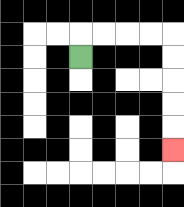{'start': '[3, 2]', 'end': '[7, 6]', 'path_directions': 'U,R,R,R,R,D,D,D,D,D', 'path_coordinates': '[[3, 2], [3, 1], [4, 1], [5, 1], [6, 1], [7, 1], [7, 2], [7, 3], [7, 4], [7, 5], [7, 6]]'}